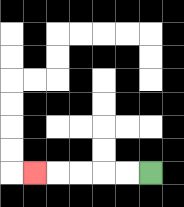{'start': '[6, 7]', 'end': '[1, 7]', 'path_directions': 'L,L,L,L,L', 'path_coordinates': '[[6, 7], [5, 7], [4, 7], [3, 7], [2, 7], [1, 7]]'}